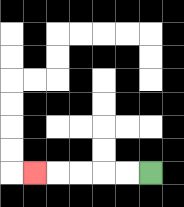{'start': '[6, 7]', 'end': '[1, 7]', 'path_directions': 'L,L,L,L,L', 'path_coordinates': '[[6, 7], [5, 7], [4, 7], [3, 7], [2, 7], [1, 7]]'}